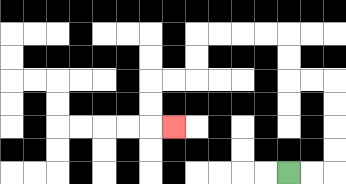{'start': '[12, 7]', 'end': '[7, 5]', 'path_directions': 'R,R,U,U,U,U,L,L,U,U,L,L,L,L,D,D,L,L,D,D,R', 'path_coordinates': '[[12, 7], [13, 7], [14, 7], [14, 6], [14, 5], [14, 4], [14, 3], [13, 3], [12, 3], [12, 2], [12, 1], [11, 1], [10, 1], [9, 1], [8, 1], [8, 2], [8, 3], [7, 3], [6, 3], [6, 4], [6, 5], [7, 5]]'}